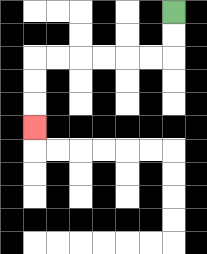{'start': '[7, 0]', 'end': '[1, 5]', 'path_directions': 'D,D,L,L,L,L,L,L,D,D,D', 'path_coordinates': '[[7, 0], [7, 1], [7, 2], [6, 2], [5, 2], [4, 2], [3, 2], [2, 2], [1, 2], [1, 3], [1, 4], [1, 5]]'}